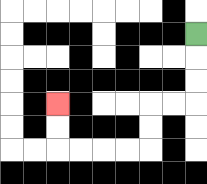{'start': '[8, 1]', 'end': '[2, 4]', 'path_directions': 'D,D,D,L,L,D,D,L,L,L,L,U,U', 'path_coordinates': '[[8, 1], [8, 2], [8, 3], [8, 4], [7, 4], [6, 4], [6, 5], [6, 6], [5, 6], [4, 6], [3, 6], [2, 6], [2, 5], [2, 4]]'}